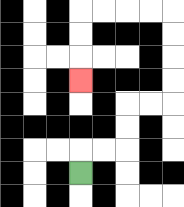{'start': '[3, 7]', 'end': '[3, 3]', 'path_directions': 'U,R,R,U,U,R,R,U,U,U,U,L,L,L,L,D,D,D', 'path_coordinates': '[[3, 7], [3, 6], [4, 6], [5, 6], [5, 5], [5, 4], [6, 4], [7, 4], [7, 3], [7, 2], [7, 1], [7, 0], [6, 0], [5, 0], [4, 0], [3, 0], [3, 1], [3, 2], [3, 3]]'}